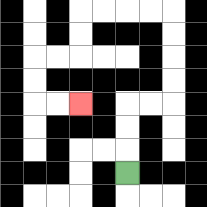{'start': '[5, 7]', 'end': '[3, 4]', 'path_directions': 'U,U,U,R,R,U,U,U,U,L,L,L,L,D,D,L,L,D,D,R,R', 'path_coordinates': '[[5, 7], [5, 6], [5, 5], [5, 4], [6, 4], [7, 4], [7, 3], [7, 2], [7, 1], [7, 0], [6, 0], [5, 0], [4, 0], [3, 0], [3, 1], [3, 2], [2, 2], [1, 2], [1, 3], [1, 4], [2, 4], [3, 4]]'}